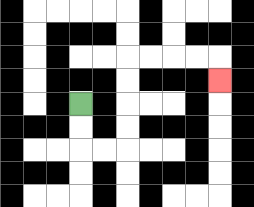{'start': '[3, 4]', 'end': '[9, 3]', 'path_directions': 'D,D,R,R,U,U,U,U,R,R,R,R,D', 'path_coordinates': '[[3, 4], [3, 5], [3, 6], [4, 6], [5, 6], [5, 5], [5, 4], [5, 3], [5, 2], [6, 2], [7, 2], [8, 2], [9, 2], [9, 3]]'}